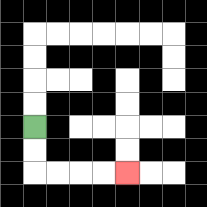{'start': '[1, 5]', 'end': '[5, 7]', 'path_directions': 'D,D,R,R,R,R', 'path_coordinates': '[[1, 5], [1, 6], [1, 7], [2, 7], [3, 7], [4, 7], [5, 7]]'}